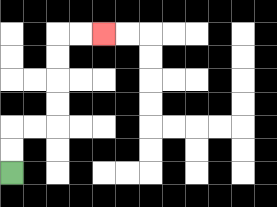{'start': '[0, 7]', 'end': '[4, 1]', 'path_directions': 'U,U,R,R,U,U,U,U,R,R', 'path_coordinates': '[[0, 7], [0, 6], [0, 5], [1, 5], [2, 5], [2, 4], [2, 3], [2, 2], [2, 1], [3, 1], [4, 1]]'}